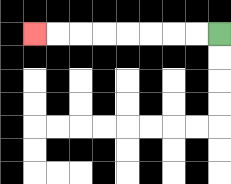{'start': '[9, 1]', 'end': '[1, 1]', 'path_directions': 'L,L,L,L,L,L,L,L', 'path_coordinates': '[[9, 1], [8, 1], [7, 1], [6, 1], [5, 1], [4, 1], [3, 1], [2, 1], [1, 1]]'}